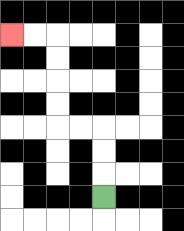{'start': '[4, 8]', 'end': '[0, 1]', 'path_directions': 'U,U,U,L,L,U,U,U,U,L,L', 'path_coordinates': '[[4, 8], [4, 7], [4, 6], [4, 5], [3, 5], [2, 5], [2, 4], [2, 3], [2, 2], [2, 1], [1, 1], [0, 1]]'}